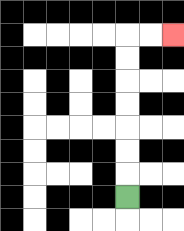{'start': '[5, 8]', 'end': '[7, 1]', 'path_directions': 'U,U,U,U,U,U,U,R,R', 'path_coordinates': '[[5, 8], [5, 7], [5, 6], [5, 5], [5, 4], [5, 3], [5, 2], [5, 1], [6, 1], [7, 1]]'}